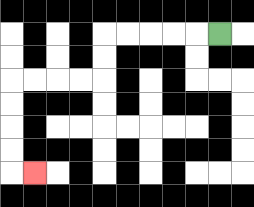{'start': '[9, 1]', 'end': '[1, 7]', 'path_directions': 'L,L,L,L,L,D,D,L,L,L,L,D,D,D,D,R', 'path_coordinates': '[[9, 1], [8, 1], [7, 1], [6, 1], [5, 1], [4, 1], [4, 2], [4, 3], [3, 3], [2, 3], [1, 3], [0, 3], [0, 4], [0, 5], [0, 6], [0, 7], [1, 7]]'}